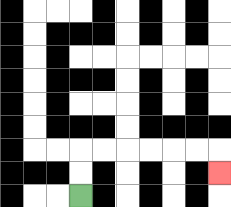{'start': '[3, 8]', 'end': '[9, 7]', 'path_directions': 'U,U,R,R,R,R,R,R,D', 'path_coordinates': '[[3, 8], [3, 7], [3, 6], [4, 6], [5, 6], [6, 6], [7, 6], [8, 6], [9, 6], [9, 7]]'}